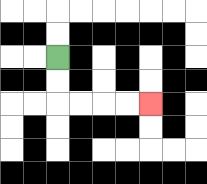{'start': '[2, 2]', 'end': '[6, 4]', 'path_directions': 'D,D,R,R,R,R', 'path_coordinates': '[[2, 2], [2, 3], [2, 4], [3, 4], [4, 4], [5, 4], [6, 4]]'}